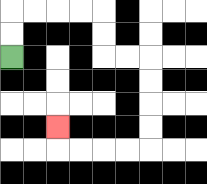{'start': '[0, 2]', 'end': '[2, 5]', 'path_directions': 'U,U,R,R,R,R,D,D,R,R,D,D,D,D,L,L,L,L,U', 'path_coordinates': '[[0, 2], [0, 1], [0, 0], [1, 0], [2, 0], [3, 0], [4, 0], [4, 1], [4, 2], [5, 2], [6, 2], [6, 3], [6, 4], [6, 5], [6, 6], [5, 6], [4, 6], [3, 6], [2, 6], [2, 5]]'}